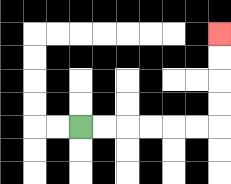{'start': '[3, 5]', 'end': '[9, 1]', 'path_directions': 'R,R,R,R,R,R,U,U,U,U', 'path_coordinates': '[[3, 5], [4, 5], [5, 5], [6, 5], [7, 5], [8, 5], [9, 5], [9, 4], [9, 3], [9, 2], [9, 1]]'}